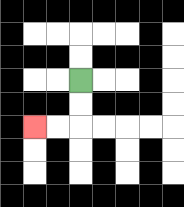{'start': '[3, 3]', 'end': '[1, 5]', 'path_directions': 'D,D,L,L', 'path_coordinates': '[[3, 3], [3, 4], [3, 5], [2, 5], [1, 5]]'}